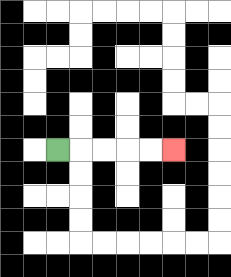{'start': '[2, 6]', 'end': '[7, 6]', 'path_directions': 'R,R,R,R,R', 'path_coordinates': '[[2, 6], [3, 6], [4, 6], [5, 6], [6, 6], [7, 6]]'}